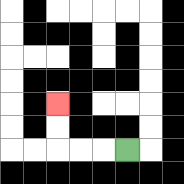{'start': '[5, 6]', 'end': '[2, 4]', 'path_directions': 'L,L,L,U,U', 'path_coordinates': '[[5, 6], [4, 6], [3, 6], [2, 6], [2, 5], [2, 4]]'}